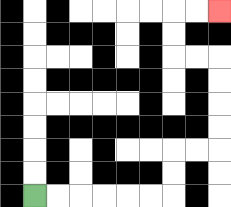{'start': '[1, 8]', 'end': '[9, 0]', 'path_directions': 'R,R,R,R,R,R,U,U,R,R,U,U,U,U,L,L,U,U,R,R', 'path_coordinates': '[[1, 8], [2, 8], [3, 8], [4, 8], [5, 8], [6, 8], [7, 8], [7, 7], [7, 6], [8, 6], [9, 6], [9, 5], [9, 4], [9, 3], [9, 2], [8, 2], [7, 2], [7, 1], [7, 0], [8, 0], [9, 0]]'}